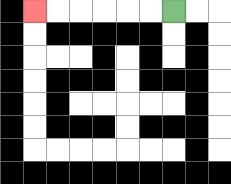{'start': '[7, 0]', 'end': '[1, 0]', 'path_directions': 'L,L,L,L,L,L', 'path_coordinates': '[[7, 0], [6, 0], [5, 0], [4, 0], [3, 0], [2, 0], [1, 0]]'}